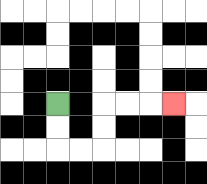{'start': '[2, 4]', 'end': '[7, 4]', 'path_directions': 'D,D,R,R,U,U,R,R,R', 'path_coordinates': '[[2, 4], [2, 5], [2, 6], [3, 6], [4, 6], [4, 5], [4, 4], [5, 4], [6, 4], [7, 4]]'}